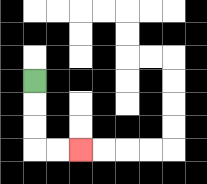{'start': '[1, 3]', 'end': '[3, 6]', 'path_directions': 'D,D,D,R,R', 'path_coordinates': '[[1, 3], [1, 4], [1, 5], [1, 6], [2, 6], [3, 6]]'}